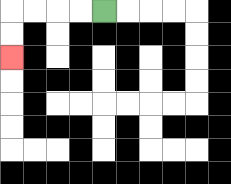{'start': '[4, 0]', 'end': '[0, 2]', 'path_directions': 'L,L,L,L,D,D', 'path_coordinates': '[[4, 0], [3, 0], [2, 0], [1, 0], [0, 0], [0, 1], [0, 2]]'}